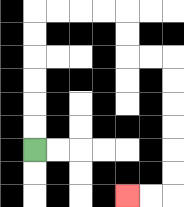{'start': '[1, 6]', 'end': '[5, 8]', 'path_directions': 'U,U,U,U,U,U,R,R,R,R,D,D,R,R,D,D,D,D,D,D,L,L', 'path_coordinates': '[[1, 6], [1, 5], [1, 4], [1, 3], [1, 2], [1, 1], [1, 0], [2, 0], [3, 0], [4, 0], [5, 0], [5, 1], [5, 2], [6, 2], [7, 2], [7, 3], [7, 4], [7, 5], [7, 6], [7, 7], [7, 8], [6, 8], [5, 8]]'}